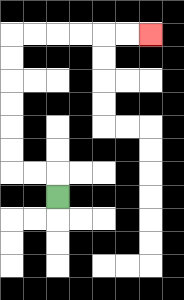{'start': '[2, 8]', 'end': '[6, 1]', 'path_directions': 'U,L,L,U,U,U,U,U,U,R,R,R,R,R,R', 'path_coordinates': '[[2, 8], [2, 7], [1, 7], [0, 7], [0, 6], [0, 5], [0, 4], [0, 3], [0, 2], [0, 1], [1, 1], [2, 1], [3, 1], [4, 1], [5, 1], [6, 1]]'}